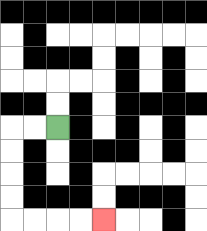{'start': '[2, 5]', 'end': '[4, 9]', 'path_directions': 'L,L,D,D,D,D,R,R,R,R', 'path_coordinates': '[[2, 5], [1, 5], [0, 5], [0, 6], [0, 7], [0, 8], [0, 9], [1, 9], [2, 9], [3, 9], [4, 9]]'}